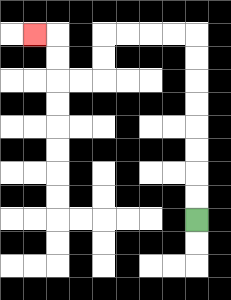{'start': '[8, 9]', 'end': '[1, 1]', 'path_directions': 'U,U,U,U,U,U,U,U,L,L,L,L,D,D,L,L,U,U,L', 'path_coordinates': '[[8, 9], [8, 8], [8, 7], [8, 6], [8, 5], [8, 4], [8, 3], [8, 2], [8, 1], [7, 1], [6, 1], [5, 1], [4, 1], [4, 2], [4, 3], [3, 3], [2, 3], [2, 2], [2, 1], [1, 1]]'}